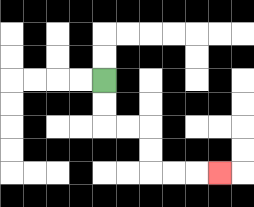{'start': '[4, 3]', 'end': '[9, 7]', 'path_directions': 'D,D,R,R,D,D,R,R,R', 'path_coordinates': '[[4, 3], [4, 4], [4, 5], [5, 5], [6, 5], [6, 6], [6, 7], [7, 7], [8, 7], [9, 7]]'}